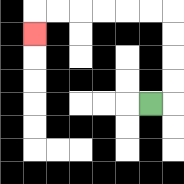{'start': '[6, 4]', 'end': '[1, 1]', 'path_directions': 'R,U,U,U,U,L,L,L,L,L,L,D', 'path_coordinates': '[[6, 4], [7, 4], [7, 3], [7, 2], [7, 1], [7, 0], [6, 0], [5, 0], [4, 0], [3, 0], [2, 0], [1, 0], [1, 1]]'}